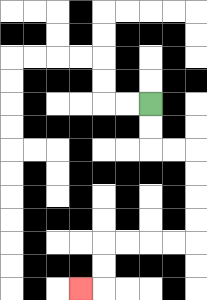{'start': '[6, 4]', 'end': '[3, 12]', 'path_directions': 'D,D,R,R,D,D,D,D,L,L,L,L,D,D,L', 'path_coordinates': '[[6, 4], [6, 5], [6, 6], [7, 6], [8, 6], [8, 7], [8, 8], [8, 9], [8, 10], [7, 10], [6, 10], [5, 10], [4, 10], [4, 11], [4, 12], [3, 12]]'}